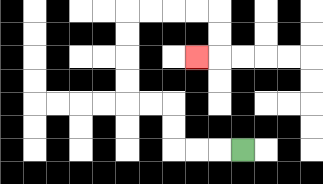{'start': '[10, 6]', 'end': '[8, 2]', 'path_directions': 'L,L,L,U,U,L,L,U,U,U,U,R,R,R,R,D,D,L', 'path_coordinates': '[[10, 6], [9, 6], [8, 6], [7, 6], [7, 5], [7, 4], [6, 4], [5, 4], [5, 3], [5, 2], [5, 1], [5, 0], [6, 0], [7, 0], [8, 0], [9, 0], [9, 1], [9, 2], [8, 2]]'}